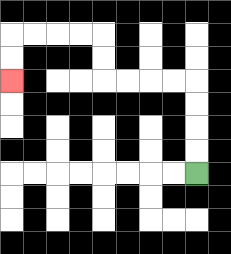{'start': '[8, 7]', 'end': '[0, 3]', 'path_directions': 'U,U,U,U,L,L,L,L,U,U,L,L,L,L,D,D', 'path_coordinates': '[[8, 7], [8, 6], [8, 5], [8, 4], [8, 3], [7, 3], [6, 3], [5, 3], [4, 3], [4, 2], [4, 1], [3, 1], [2, 1], [1, 1], [0, 1], [0, 2], [0, 3]]'}